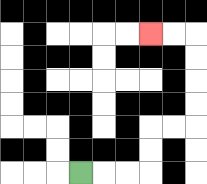{'start': '[3, 7]', 'end': '[6, 1]', 'path_directions': 'R,R,R,U,U,R,R,U,U,U,U,L,L', 'path_coordinates': '[[3, 7], [4, 7], [5, 7], [6, 7], [6, 6], [6, 5], [7, 5], [8, 5], [8, 4], [8, 3], [8, 2], [8, 1], [7, 1], [6, 1]]'}